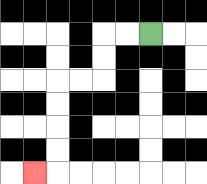{'start': '[6, 1]', 'end': '[1, 7]', 'path_directions': 'L,L,D,D,L,L,D,D,D,D,L', 'path_coordinates': '[[6, 1], [5, 1], [4, 1], [4, 2], [4, 3], [3, 3], [2, 3], [2, 4], [2, 5], [2, 6], [2, 7], [1, 7]]'}